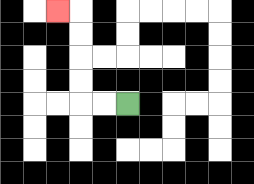{'start': '[5, 4]', 'end': '[2, 0]', 'path_directions': 'L,L,U,U,U,U,L', 'path_coordinates': '[[5, 4], [4, 4], [3, 4], [3, 3], [3, 2], [3, 1], [3, 0], [2, 0]]'}